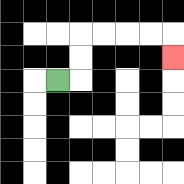{'start': '[2, 3]', 'end': '[7, 2]', 'path_directions': 'R,U,U,R,R,R,R,D', 'path_coordinates': '[[2, 3], [3, 3], [3, 2], [3, 1], [4, 1], [5, 1], [6, 1], [7, 1], [7, 2]]'}